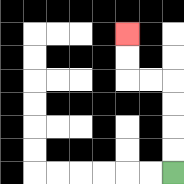{'start': '[7, 7]', 'end': '[5, 1]', 'path_directions': 'U,U,U,U,L,L,U,U', 'path_coordinates': '[[7, 7], [7, 6], [7, 5], [7, 4], [7, 3], [6, 3], [5, 3], [5, 2], [5, 1]]'}